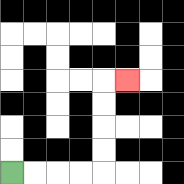{'start': '[0, 7]', 'end': '[5, 3]', 'path_directions': 'R,R,R,R,U,U,U,U,R', 'path_coordinates': '[[0, 7], [1, 7], [2, 7], [3, 7], [4, 7], [4, 6], [4, 5], [4, 4], [4, 3], [5, 3]]'}